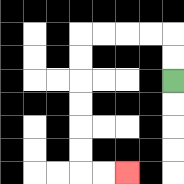{'start': '[7, 3]', 'end': '[5, 7]', 'path_directions': 'U,U,L,L,L,L,D,D,D,D,D,D,R,R', 'path_coordinates': '[[7, 3], [7, 2], [7, 1], [6, 1], [5, 1], [4, 1], [3, 1], [3, 2], [3, 3], [3, 4], [3, 5], [3, 6], [3, 7], [4, 7], [5, 7]]'}